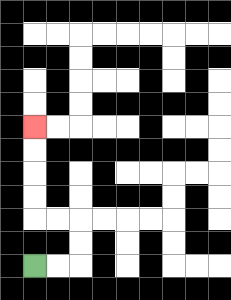{'start': '[1, 11]', 'end': '[1, 5]', 'path_directions': 'R,R,U,U,L,L,U,U,U,U', 'path_coordinates': '[[1, 11], [2, 11], [3, 11], [3, 10], [3, 9], [2, 9], [1, 9], [1, 8], [1, 7], [1, 6], [1, 5]]'}